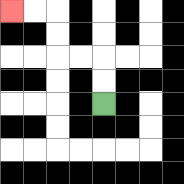{'start': '[4, 4]', 'end': '[0, 0]', 'path_directions': 'U,U,L,L,U,U,L,L', 'path_coordinates': '[[4, 4], [4, 3], [4, 2], [3, 2], [2, 2], [2, 1], [2, 0], [1, 0], [0, 0]]'}